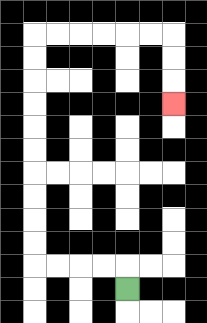{'start': '[5, 12]', 'end': '[7, 4]', 'path_directions': 'U,L,L,L,L,U,U,U,U,U,U,U,U,U,U,R,R,R,R,R,R,D,D,D', 'path_coordinates': '[[5, 12], [5, 11], [4, 11], [3, 11], [2, 11], [1, 11], [1, 10], [1, 9], [1, 8], [1, 7], [1, 6], [1, 5], [1, 4], [1, 3], [1, 2], [1, 1], [2, 1], [3, 1], [4, 1], [5, 1], [6, 1], [7, 1], [7, 2], [7, 3], [7, 4]]'}